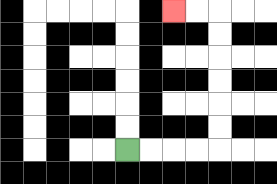{'start': '[5, 6]', 'end': '[7, 0]', 'path_directions': 'R,R,R,R,U,U,U,U,U,U,L,L', 'path_coordinates': '[[5, 6], [6, 6], [7, 6], [8, 6], [9, 6], [9, 5], [9, 4], [9, 3], [9, 2], [9, 1], [9, 0], [8, 0], [7, 0]]'}